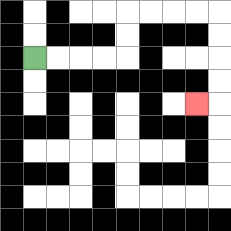{'start': '[1, 2]', 'end': '[8, 4]', 'path_directions': 'R,R,R,R,U,U,R,R,R,R,D,D,D,D,L', 'path_coordinates': '[[1, 2], [2, 2], [3, 2], [4, 2], [5, 2], [5, 1], [5, 0], [6, 0], [7, 0], [8, 0], [9, 0], [9, 1], [9, 2], [9, 3], [9, 4], [8, 4]]'}